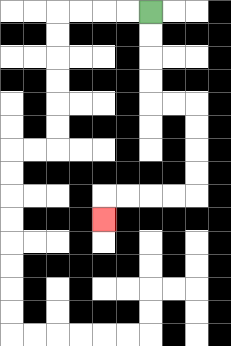{'start': '[6, 0]', 'end': '[4, 9]', 'path_directions': 'D,D,D,D,R,R,D,D,D,D,L,L,L,L,D', 'path_coordinates': '[[6, 0], [6, 1], [6, 2], [6, 3], [6, 4], [7, 4], [8, 4], [8, 5], [8, 6], [8, 7], [8, 8], [7, 8], [6, 8], [5, 8], [4, 8], [4, 9]]'}